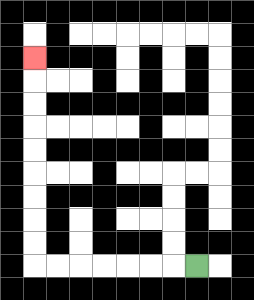{'start': '[8, 11]', 'end': '[1, 2]', 'path_directions': 'L,L,L,L,L,L,L,U,U,U,U,U,U,U,U,U', 'path_coordinates': '[[8, 11], [7, 11], [6, 11], [5, 11], [4, 11], [3, 11], [2, 11], [1, 11], [1, 10], [1, 9], [1, 8], [1, 7], [1, 6], [1, 5], [1, 4], [1, 3], [1, 2]]'}